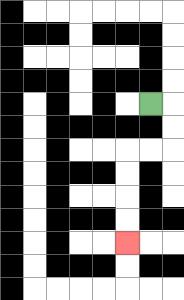{'start': '[6, 4]', 'end': '[5, 10]', 'path_directions': 'R,D,D,L,L,D,D,D,D', 'path_coordinates': '[[6, 4], [7, 4], [7, 5], [7, 6], [6, 6], [5, 6], [5, 7], [5, 8], [5, 9], [5, 10]]'}